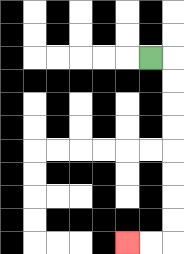{'start': '[6, 2]', 'end': '[5, 10]', 'path_directions': 'R,D,D,D,D,D,D,D,D,L,L', 'path_coordinates': '[[6, 2], [7, 2], [7, 3], [7, 4], [7, 5], [7, 6], [7, 7], [7, 8], [7, 9], [7, 10], [6, 10], [5, 10]]'}